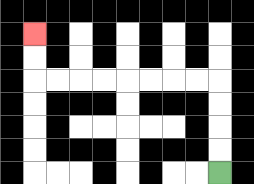{'start': '[9, 7]', 'end': '[1, 1]', 'path_directions': 'U,U,U,U,L,L,L,L,L,L,L,L,U,U', 'path_coordinates': '[[9, 7], [9, 6], [9, 5], [9, 4], [9, 3], [8, 3], [7, 3], [6, 3], [5, 3], [4, 3], [3, 3], [2, 3], [1, 3], [1, 2], [1, 1]]'}